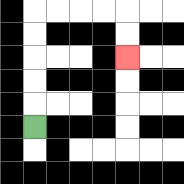{'start': '[1, 5]', 'end': '[5, 2]', 'path_directions': 'U,U,U,U,U,R,R,R,R,D,D', 'path_coordinates': '[[1, 5], [1, 4], [1, 3], [1, 2], [1, 1], [1, 0], [2, 0], [3, 0], [4, 0], [5, 0], [5, 1], [5, 2]]'}